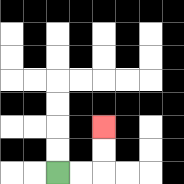{'start': '[2, 7]', 'end': '[4, 5]', 'path_directions': 'R,R,U,U', 'path_coordinates': '[[2, 7], [3, 7], [4, 7], [4, 6], [4, 5]]'}